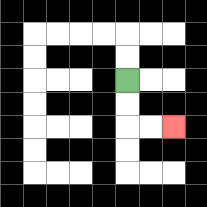{'start': '[5, 3]', 'end': '[7, 5]', 'path_directions': 'D,D,R,R', 'path_coordinates': '[[5, 3], [5, 4], [5, 5], [6, 5], [7, 5]]'}